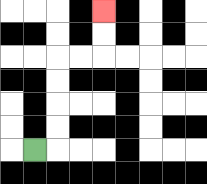{'start': '[1, 6]', 'end': '[4, 0]', 'path_directions': 'R,U,U,U,U,R,R,U,U', 'path_coordinates': '[[1, 6], [2, 6], [2, 5], [2, 4], [2, 3], [2, 2], [3, 2], [4, 2], [4, 1], [4, 0]]'}